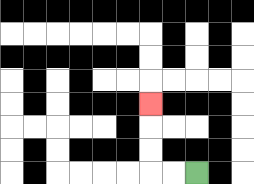{'start': '[8, 7]', 'end': '[6, 4]', 'path_directions': 'L,L,U,U,U', 'path_coordinates': '[[8, 7], [7, 7], [6, 7], [6, 6], [6, 5], [6, 4]]'}